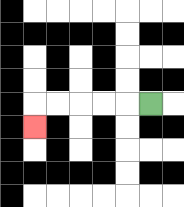{'start': '[6, 4]', 'end': '[1, 5]', 'path_directions': 'L,L,L,L,L,D', 'path_coordinates': '[[6, 4], [5, 4], [4, 4], [3, 4], [2, 4], [1, 4], [1, 5]]'}